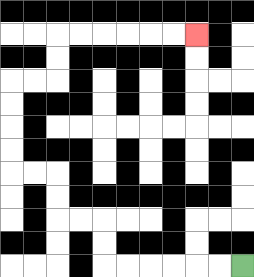{'start': '[10, 11]', 'end': '[8, 1]', 'path_directions': 'L,L,L,L,L,L,U,U,L,L,U,U,L,L,U,U,U,U,R,R,U,U,R,R,R,R,R,R', 'path_coordinates': '[[10, 11], [9, 11], [8, 11], [7, 11], [6, 11], [5, 11], [4, 11], [4, 10], [4, 9], [3, 9], [2, 9], [2, 8], [2, 7], [1, 7], [0, 7], [0, 6], [0, 5], [0, 4], [0, 3], [1, 3], [2, 3], [2, 2], [2, 1], [3, 1], [4, 1], [5, 1], [6, 1], [7, 1], [8, 1]]'}